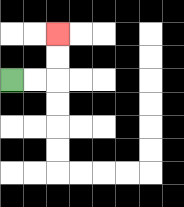{'start': '[0, 3]', 'end': '[2, 1]', 'path_directions': 'R,R,U,U', 'path_coordinates': '[[0, 3], [1, 3], [2, 3], [2, 2], [2, 1]]'}